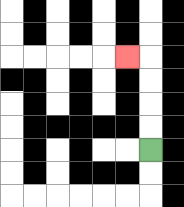{'start': '[6, 6]', 'end': '[5, 2]', 'path_directions': 'U,U,U,U,L', 'path_coordinates': '[[6, 6], [6, 5], [6, 4], [6, 3], [6, 2], [5, 2]]'}